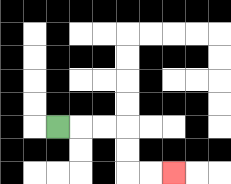{'start': '[2, 5]', 'end': '[7, 7]', 'path_directions': 'R,R,R,D,D,R,R', 'path_coordinates': '[[2, 5], [3, 5], [4, 5], [5, 5], [5, 6], [5, 7], [6, 7], [7, 7]]'}